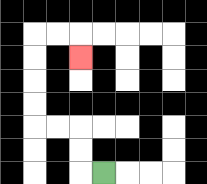{'start': '[4, 7]', 'end': '[3, 2]', 'path_directions': 'L,U,U,L,L,U,U,U,U,R,R,D', 'path_coordinates': '[[4, 7], [3, 7], [3, 6], [3, 5], [2, 5], [1, 5], [1, 4], [1, 3], [1, 2], [1, 1], [2, 1], [3, 1], [3, 2]]'}